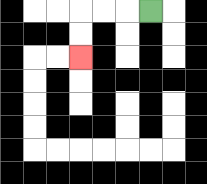{'start': '[6, 0]', 'end': '[3, 2]', 'path_directions': 'L,L,L,D,D', 'path_coordinates': '[[6, 0], [5, 0], [4, 0], [3, 0], [3, 1], [3, 2]]'}